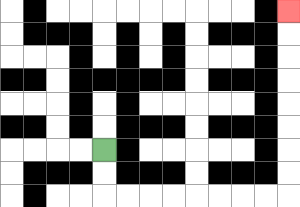{'start': '[4, 6]', 'end': '[12, 0]', 'path_directions': 'D,D,R,R,R,R,R,R,R,R,U,U,U,U,U,U,U,U', 'path_coordinates': '[[4, 6], [4, 7], [4, 8], [5, 8], [6, 8], [7, 8], [8, 8], [9, 8], [10, 8], [11, 8], [12, 8], [12, 7], [12, 6], [12, 5], [12, 4], [12, 3], [12, 2], [12, 1], [12, 0]]'}